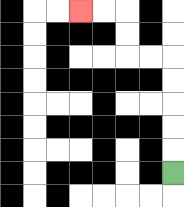{'start': '[7, 7]', 'end': '[3, 0]', 'path_directions': 'U,U,U,U,U,L,L,U,U,L,L', 'path_coordinates': '[[7, 7], [7, 6], [7, 5], [7, 4], [7, 3], [7, 2], [6, 2], [5, 2], [5, 1], [5, 0], [4, 0], [3, 0]]'}